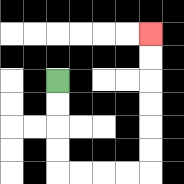{'start': '[2, 3]', 'end': '[6, 1]', 'path_directions': 'D,D,D,D,R,R,R,R,U,U,U,U,U,U', 'path_coordinates': '[[2, 3], [2, 4], [2, 5], [2, 6], [2, 7], [3, 7], [4, 7], [5, 7], [6, 7], [6, 6], [6, 5], [6, 4], [6, 3], [6, 2], [6, 1]]'}